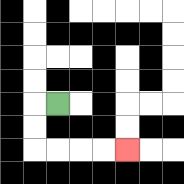{'start': '[2, 4]', 'end': '[5, 6]', 'path_directions': 'L,D,D,R,R,R,R', 'path_coordinates': '[[2, 4], [1, 4], [1, 5], [1, 6], [2, 6], [3, 6], [4, 6], [5, 6]]'}